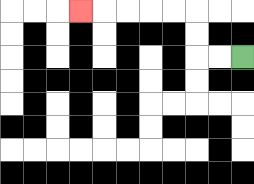{'start': '[10, 2]', 'end': '[3, 0]', 'path_directions': 'L,L,U,U,L,L,L,L,L', 'path_coordinates': '[[10, 2], [9, 2], [8, 2], [8, 1], [8, 0], [7, 0], [6, 0], [5, 0], [4, 0], [3, 0]]'}